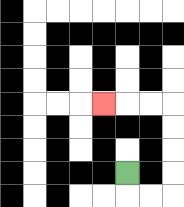{'start': '[5, 7]', 'end': '[4, 4]', 'path_directions': 'D,R,R,U,U,U,U,L,L,L', 'path_coordinates': '[[5, 7], [5, 8], [6, 8], [7, 8], [7, 7], [7, 6], [7, 5], [7, 4], [6, 4], [5, 4], [4, 4]]'}